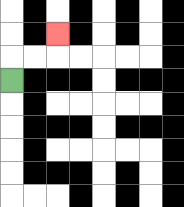{'start': '[0, 3]', 'end': '[2, 1]', 'path_directions': 'U,R,R,U', 'path_coordinates': '[[0, 3], [0, 2], [1, 2], [2, 2], [2, 1]]'}